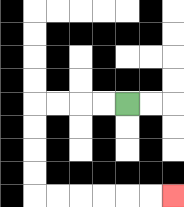{'start': '[5, 4]', 'end': '[7, 8]', 'path_directions': 'L,L,L,L,D,D,D,D,R,R,R,R,R,R', 'path_coordinates': '[[5, 4], [4, 4], [3, 4], [2, 4], [1, 4], [1, 5], [1, 6], [1, 7], [1, 8], [2, 8], [3, 8], [4, 8], [5, 8], [6, 8], [7, 8]]'}